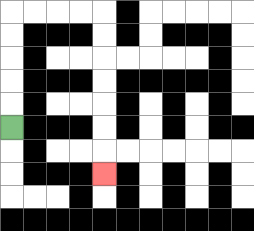{'start': '[0, 5]', 'end': '[4, 7]', 'path_directions': 'U,U,U,U,U,R,R,R,R,D,D,D,D,D,D,D', 'path_coordinates': '[[0, 5], [0, 4], [0, 3], [0, 2], [0, 1], [0, 0], [1, 0], [2, 0], [3, 0], [4, 0], [4, 1], [4, 2], [4, 3], [4, 4], [4, 5], [4, 6], [4, 7]]'}